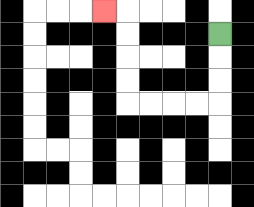{'start': '[9, 1]', 'end': '[4, 0]', 'path_directions': 'D,D,D,L,L,L,L,U,U,U,U,L', 'path_coordinates': '[[9, 1], [9, 2], [9, 3], [9, 4], [8, 4], [7, 4], [6, 4], [5, 4], [5, 3], [5, 2], [5, 1], [5, 0], [4, 0]]'}